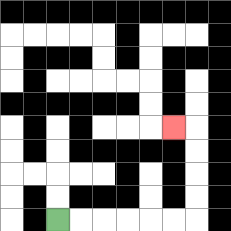{'start': '[2, 9]', 'end': '[7, 5]', 'path_directions': 'R,R,R,R,R,R,U,U,U,U,L', 'path_coordinates': '[[2, 9], [3, 9], [4, 9], [5, 9], [6, 9], [7, 9], [8, 9], [8, 8], [8, 7], [8, 6], [8, 5], [7, 5]]'}